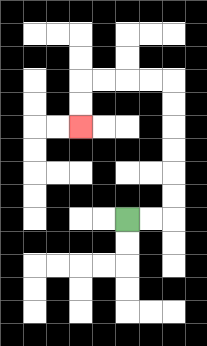{'start': '[5, 9]', 'end': '[3, 5]', 'path_directions': 'R,R,U,U,U,U,U,U,L,L,L,L,D,D', 'path_coordinates': '[[5, 9], [6, 9], [7, 9], [7, 8], [7, 7], [7, 6], [7, 5], [7, 4], [7, 3], [6, 3], [5, 3], [4, 3], [3, 3], [3, 4], [3, 5]]'}